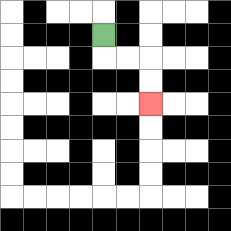{'start': '[4, 1]', 'end': '[6, 4]', 'path_directions': 'D,R,R,D,D', 'path_coordinates': '[[4, 1], [4, 2], [5, 2], [6, 2], [6, 3], [6, 4]]'}